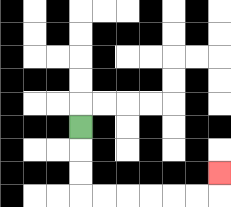{'start': '[3, 5]', 'end': '[9, 7]', 'path_directions': 'D,D,D,R,R,R,R,R,R,U', 'path_coordinates': '[[3, 5], [3, 6], [3, 7], [3, 8], [4, 8], [5, 8], [6, 8], [7, 8], [8, 8], [9, 8], [9, 7]]'}